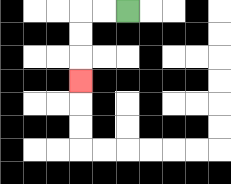{'start': '[5, 0]', 'end': '[3, 3]', 'path_directions': 'L,L,D,D,D', 'path_coordinates': '[[5, 0], [4, 0], [3, 0], [3, 1], [3, 2], [3, 3]]'}